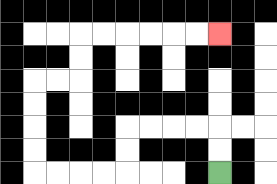{'start': '[9, 7]', 'end': '[9, 1]', 'path_directions': 'U,U,L,L,L,L,D,D,L,L,L,L,U,U,U,U,R,R,U,U,R,R,R,R,R,R', 'path_coordinates': '[[9, 7], [9, 6], [9, 5], [8, 5], [7, 5], [6, 5], [5, 5], [5, 6], [5, 7], [4, 7], [3, 7], [2, 7], [1, 7], [1, 6], [1, 5], [1, 4], [1, 3], [2, 3], [3, 3], [3, 2], [3, 1], [4, 1], [5, 1], [6, 1], [7, 1], [8, 1], [9, 1]]'}